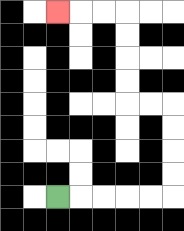{'start': '[2, 8]', 'end': '[2, 0]', 'path_directions': 'R,R,R,R,R,U,U,U,U,L,L,U,U,U,U,L,L,L', 'path_coordinates': '[[2, 8], [3, 8], [4, 8], [5, 8], [6, 8], [7, 8], [7, 7], [7, 6], [7, 5], [7, 4], [6, 4], [5, 4], [5, 3], [5, 2], [5, 1], [5, 0], [4, 0], [3, 0], [2, 0]]'}